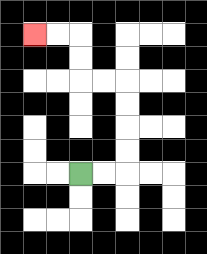{'start': '[3, 7]', 'end': '[1, 1]', 'path_directions': 'R,R,U,U,U,U,L,L,U,U,L,L', 'path_coordinates': '[[3, 7], [4, 7], [5, 7], [5, 6], [5, 5], [5, 4], [5, 3], [4, 3], [3, 3], [3, 2], [3, 1], [2, 1], [1, 1]]'}